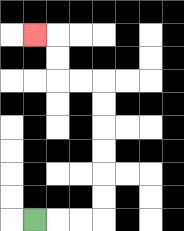{'start': '[1, 9]', 'end': '[1, 1]', 'path_directions': 'R,R,R,U,U,U,U,U,U,L,L,U,U,L', 'path_coordinates': '[[1, 9], [2, 9], [3, 9], [4, 9], [4, 8], [4, 7], [4, 6], [4, 5], [4, 4], [4, 3], [3, 3], [2, 3], [2, 2], [2, 1], [1, 1]]'}